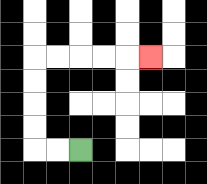{'start': '[3, 6]', 'end': '[6, 2]', 'path_directions': 'L,L,U,U,U,U,R,R,R,R,R', 'path_coordinates': '[[3, 6], [2, 6], [1, 6], [1, 5], [1, 4], [1, 3], [1, 2], [2, 2], [3, 2], [4, 2], [5, 2], [6, 2]]'}